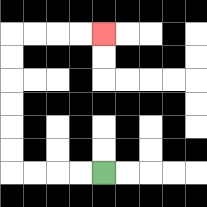{'start': '[4, 7]', 'end': '[4, 1]', 'path_directions': 'L,L,L,L,U,U,U,U,U,U,R,R,R,R', 'path_coordinates': '[[4, 7], [3, 7], [2, 7], [1, 7], [0, 7], [0, 6], [0, 5], [0, 4], [0, 3], [0, 2], [0, 1], [1, 1], [2, 1], [3, 1], [4, 1]]'}